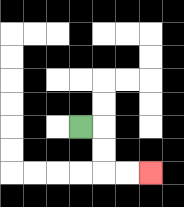{'start': '[3, 5]', 'end': '[6, 7]', 'path_directions': 'R,D,D,R,R', 'path_coordinates': '[[3, 5], [4, 5], [4, 6], [4, 7], [5, 7], [6, 7]]'}